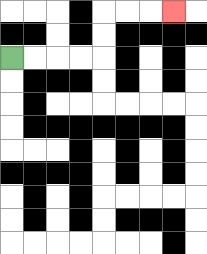{'start': '[0, 2]', 'end': '[7, 0]', 'path_directions': 'R,R,R,R,U,U,R,R,R', 'path_coordinates': '[[0, 2], [1, 2], [2, 2], [3, 2], [4, 2], [4, 1], [4, 0], [5, 0], [6, 0], [7, 0]]'}